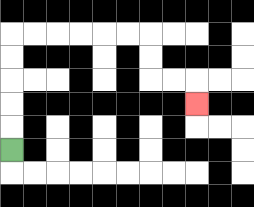{'start': '[0, 6]', 'end': '[8, 4]', 'path_directions': 'U,U,U,U,U,R,R,R,R,R,R,D,D,R,R,D', 'path_coordinates': '[[0, 6], [0, 5], [0, 4], [0, 3], [0, 2], [0, 1], [1, 1], [2, 1], [3, 1], [4, 1], [5, 1], [6, 1], [6, 2], [6, 3], [7, 3], [8, 3], [8, 4]]'}